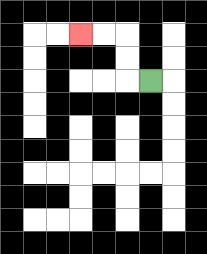{'start': '[6, 3]', 'end': '[3, 1]', 'path_directions': 'L,U,U,L,L', 'path_coordinates': '[[6, 3], [5, 3], [5, 2], [5, 1], [4, 1], [3, 1]]'}